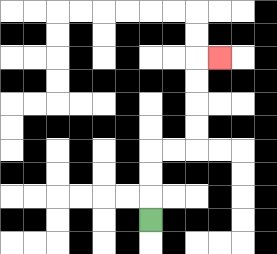{'start': '[6, 9]', 'end': '[9, 2]', 'path_directions': 'U,U,U,R,R,U,U,U,U,R', 'path_coordinates': '[[6, 9], [6, 8], [6, 7], [6, 6], [7, 6], [8, 6], [8, 5], [8, 4], [8, 3], [8, 2], [9, 2]]'}